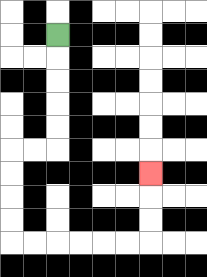{'start': '[2, 1]', 'end': '[6, 7]', 'path_directions': 'D,D,D,D,D,L,L,D,D,D,D,R,R,R,R,R,R,U,U,U', 'path_coordinates': '[[2, 1], [2, 2], [2, 3], [2, 4], [2, 5], [2, 6], [1, 6], [0, 6], [0, 7], [0, 8], [0, 9], [0, 10], [1, 10], [2, 10], [3, 10], [4, 10], [5, 10], [6, 10], [6, 9], [6, 8], [6, 7]]'}